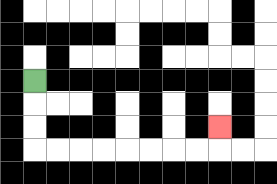{'start': '[1, 3]', 'end': '[9, 5]', 'path_directions': 'D,D,D,R,R,R,R,R,R,R,R,U', 'path_coordinates': '[[1, 3], [1, 4], [1, 5], [1, 6], [2, 6], [3, 6], [4, 6], [5, 6], [6, 6], [7, 6], [8, 6], [9, 6], [9, 5]]'}